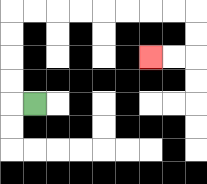{'start': '[1, 4]', 'end': '[6, 2]', 'path_directions': 'L,U,U,U,U,R,R,R,R,R,R,R,R,D,D,L,L', 'path_coordinates': '[[1, 4], [0, 4], [0, 3], [0, 2], [0, 1], [0, 0], [1, 0], [2, 0], [3, 0], [4, 0], [5, 0], [6, 0], [7, 0], [8, 0], [8, 1], [8, 2], [7, 2], [6, 2]]'}